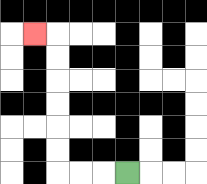{'start': '[5, 7]', 'end': '[1, 1]', 'path_directions': 'L,L,L,U,U,U,U,U,U,L', 'path_coordinates': '[[5, 7], [4, 7], [3, 7], [2, 7], [2, 6], [2, 5], [2, 4], [2, 3], [2, 2], [2, 1], [1, 1]]'}